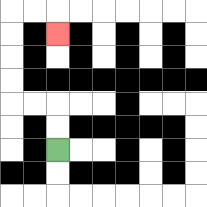{'start': '[2, 6]', 'end': '[2, 1]', 'path_directions': 'U,U,L,L,U,U,U,U,R,R,D', 'path_coordinates': '[[2, 6], [2, 5], [2, 4], [1, 4], [0, 4], [0, 3], [0, 2], [0, 1], [0, 0], [1, 0], [2, 0], [2, 1]]'}